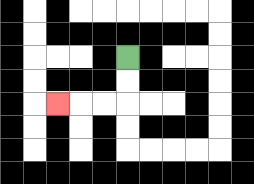{'start': '[5, 2]', 'end': '[2, 4]', 'path_directions': 'D,D,L,L,L', 'path_coordinates': '[[5, 2], [5, 3], [5, 4], [4, 4], [3, 4], [2, 4]]'}